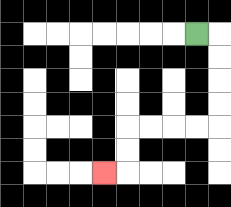{'start': '[8, 1]', 'end': '[4, 7]', 'path_directions': 'R,D,D,D,D,L,L,L,L,D,D,L', 'path_coordinates': '[[8, 1], [9, 1], [9, 2], [9, 3], [9, 4], [9, 5], [8, 5], [7, 5], [6, 5], [5, 5], [5, 6], [5, 7], [4, 7]]'}